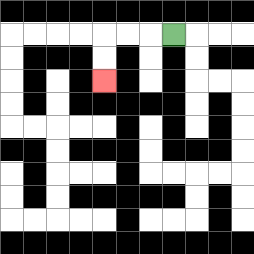{'start': '[7, 1]', 'end': '[4, 3]', 'path_directions': 'L,L,L,D,D', 'path_coordinates': '[[7, 1], [6, 1], [5, 1], [4, 1], [4, 2], [4, 3]]'}